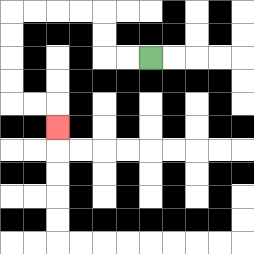{'start': '[6, 2]', 'end': '[2, 5]', 'path_directions': 'L,L,U,U,L,L,L,L,D,D,D,D,R,R,D', 'path_coordinates': '[[6, 2], [5, 2], [4, 2], [4, 1], [4, 0], [3, 0], [2, 0], [1, 0], [0, 0], [0, 1], [0, 2], [0, 3], [0, 4], [1, 4], [2, 4], [2, 5]]'}